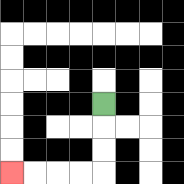{'start': '[4, 4]', 'end': '[0, 7]', 'path_directions': 'D,D,D,L,L,L,L', 'path_coordinates': '[[4, 4], [4, 5], [4, 6], [4, 7], [3, 7], [2, 7], [1, 7], [0, 7]]'}